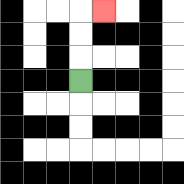{'start': '[3, 3]', 'end': '[4, 0]', 'path_directions': 'U,U,U,R', 'path_coordinates': '[[3, 3], [3, 2], [3, 1], [3, 0], [4, 0]]'}